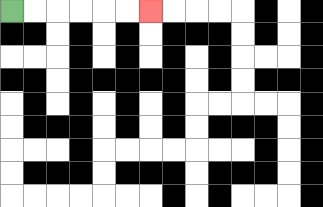{'start': '[0, 0]', 'end': '[6, 0]', 'path_directions': 'R,R,R,R,R,R', 'path_coordinates': '[[0, 0], [1, 0], [2, 0], [3, 0], [4, 0], [5, 0], [6, 0]]'}